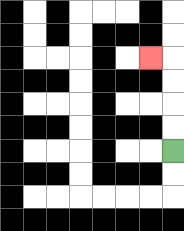{'start': '[7, 6]', 'end': '[6, 2]', 'path_directions': 'U,U,U,U,L', 'path_coordinates': '[[7, 6], [7, 5], [7, 4], [7, 3], [7, 2], [6, 2]]'}